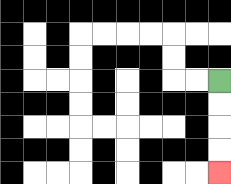{'start': '[9, 3]', 'end': '[9, 7]', 'path_directions': 'D,D,D,D', 'path_coordinates': '[[9, 3], [9, 4], [9, 5], [9, 6], [9, 7]]'}